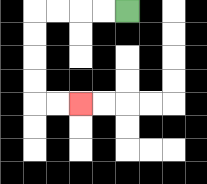{'start': '[5, 0]', 'end': '[3, 4]', 'path_directions': 'L,L,L,L,D,D,D,D,R,R', 'path_coordinates': '[[5, 0], [4, 0], [3, 0], [2, 0], [1, 0], [1, 1], [1, 2], [1, 3], [1, 4], [2, 4], [3, 4]]'}